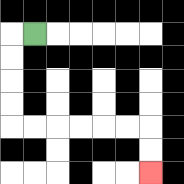{'start': '[1, 1]', 'end': '[6, 7]', 'path_directions': 'L,D,D,D,D,R,R,R,R,R,R,D,D', 'path_coordinates': '[[1, 1], [0, 1], [0, 2], [0, 3], [0, 4], [0, 5], [1, 5], [2, 5], [3, 5], [4, 5], [5, 5], [6, 5], [6, 6], [6, 7]]'}